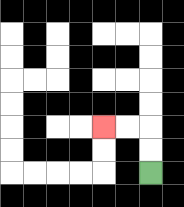{'start': '[6, 7]', 'end': '[4, 5]', 'path_directions': 'U,U,L,L', 'path_coordinates': '[[6, 7], [6, 6], [6, 5], [5, 5], [4, 5]]'}